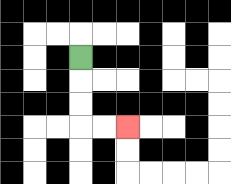{'start': '[3, 2]', 'end': '[5, 5]', 'path_directions': 'D,D,D,R,R', 'path_coordinates': '[[3, 2], [3, 3], [3, 4], [3, 5], [4, 5], [5, 5]]'}